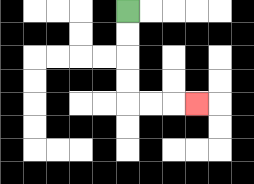{'start': '[5, 0]', 'end': '[8, 4]', 'path_directions': 'D,D,D,D,R,R,R', 'path_coordinates': '[[5, 0], [5, 1], [5, 2], [5, 3], [5, 4], [6, 4], [7, 4], [8, 4]]'}